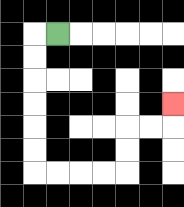{'start': '[2, 1]', 'end': '[7, 4]', 'path_directions': 'L,D,D,D,D,D,D,R,R,R,R,U,U,R,R,U', 'path_coordinates': '[[2, 1], [1, 1], [1, 2], [1, 3], [1, 4], [1, 5], [1, 6], [1, 7], [2, 7], [3, 7], [4, 7], [5, 7], [5, 6], [5, 5], [6, 5], [7, 5], [7, 4]]'}